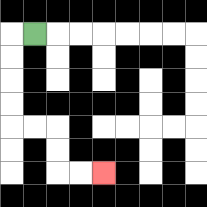{'start': '[1, 1]', 'end': '[4, 7]', 'path_directions': 'L,D,D,D,D,R,R,D,D,R,R', 'path_coordinates': '[[1, 1], [0, 1], [0, 2], [0, 3], [0, 4], [0, 5], [1, 5], [2, 5], [2, 6], [2, 7], [3, 7], [4, 7]]'}